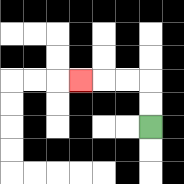{'start': '[6, 5]', 'end': '[3, 3]', 'path_directions': 'U,U,L,L,L', 'path_coordinates': '[[6, 5], [6, 4], [6, 3], [5, 3], [4, 3], [3, 3]]'}